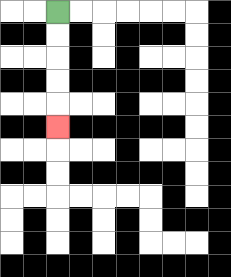{'start': '[2, 0]', 'end': '[2, 5]', 'path_directions': 'D,D,D,D,D', 'path_coordinates': '[[2, 0], [2, 1], [2, 2], [2, 3], [2, 4], [2, 5]]'}